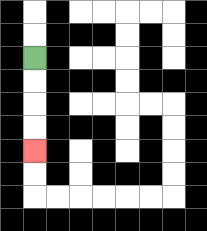{'start': '[1, 2]', 'end': '[1, 6]', 'path_directions': 'D,D,D,D', 'path_coordinates': '[[1, 2], [1, 3], [1, 4], [1, 5], [1, 6]]'}